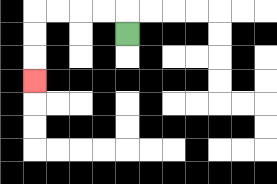{'start': '[5, 1]', 'end': '[1, 3]', 'path_directions': 'U,L,L,L,L,D,D,D', 'path_coordinates': '[[5, 1], [5, 0], [4, 0], [3, 0], [2, 0], [1, 0], [1, 1], [1, 2], [1, 3]]'}